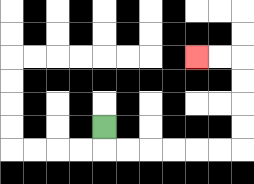{'start': '[4, 5]', 'end': '[8, 2]', 'path_directions': 'D,R,R,R,R,R,R,U,U,U,U,L,L', 'path_coordinates': '[[4, 5], [4, 6], [5, 6], [6, 6], [7, 6], [8, 6], [9, 6], [10, 6], [10, 5], [10, 4], [10, 3], [10, 2], [9, 2], [8, 2]]'}